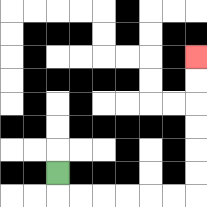{'start': '[2, 7]', 'end': '[8, 2]', 'path_directions': 'D,R,R,R,R,R,R,U,U,U,U,U,U', 'path_coordinates': '[[2, 7], [2, 8], [3, 8], [4, 8], [5, 8], [6, 8], [7, 8], [8, 8], [8, 7], [8, 6], [8, 5], [8, 4], [8, 3], [8, 2]]'}